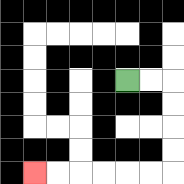{'start': '[5, 3]', 'end': '[1, 7]', 'path_directions': 'R,R,D,D,D,D,L,L,L,L,L,L', 'path_coordinates': '[[5, 3], [6, 3], [7, 3], [7, 4], [7, 5], [7, 6], [7, 7], [6, 7], [5, 7], [4, 7], [3, 7], [2, 7], [1, 7]]'}